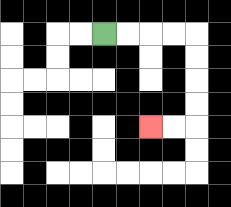{'start': '[4, 1]', 'end': '[6, 5]', 'path_directions': 'R,R,R,R,D,D,D,D,L,L', 'path_coordinates': '[[4, 1], [5, 1], [6, 1], [7, 1], [8, 1], [8, 2], [8, 3], [8, 4], [8, 5], [7, 5], [6, 5]]'}